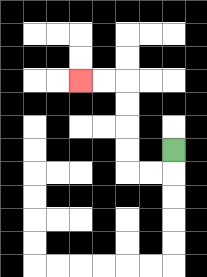{'start': '[7, 6]', 'end': '[3, 3]', 'path_directions': 'D,L,L,U,U,U,U,L,L', 'path_coordinates': '[[7, 6], [7, 7], [6, 7], [5, 7], [5, 6], [5, 5], [5, 4], [5, 3], [4, 3], [3, 3]]'}